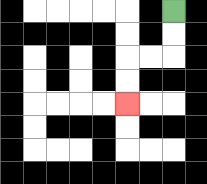{'start': '[7, 0]', 'end': '[5, 4]', 'path_directions': 'D,D,L,L,D,D', 'path_coordinates': '[[7, 0], [7, 1], [7, 2], [6, 2], [5, 2], [5, 3], [5, 4]]'}